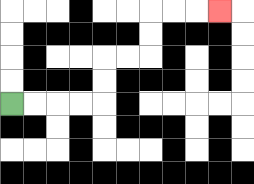{'start': '[0, 4]', 'end': '[9, 0]', 'path_directions': 'R,R,R,R,U,U,R,R,U,U,R,R,R', 'path_coordinates': '[[0, 4], [1, 4], [2, 4], [3, 4], [4, 4], [4, 3], [4, 2], [5, 2], [6, 2], [6, 1], [6, 0], [7, 0], [8, 0], [9, 0]]'}